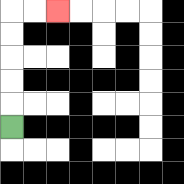{'start': '[0, 5]', 'end': '[2, 0]', 'path_directions': 'U,U,U,U,U,R,R', 'path_coordinates': '[[0, 5], [0, 4], [0, 3], [0, 2], [0, 1], [0, 0], [1, 0], [2, 0]]'}